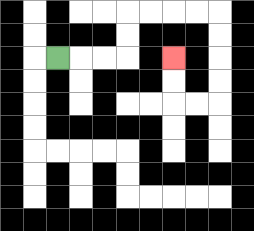{'start': '[2, 2]', 'end': '[7, 2]', 'path_directions': 'R,R,R,U,U,R,R,R,R,D,D,D,D,L,L,U,U', 'path_coordinates': '[[2, 2], [3, 2], [4, 2], [5, 2], [5, 1], [5, 0], [6, 0], [7, 0], [8, 0], [9, 0], [9, 1], [9, 2], [9, 3], [9, 4], [8, 4], [7, 4], [7, 3], [7, 2]]'}